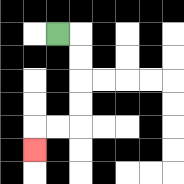{'start': '[2, 1]', 'end': '[1, 6]', 'path_directions': 'R,D,D,D,D,L,L,D', 'path_coordinates': '[[2, 1], [3, 1], [3, 2], [3, 3], [3, 4], [3, 5], [2, 5], [1, 5], [1, 6]]'}